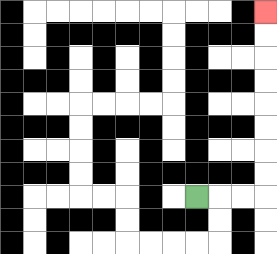{'start': '[8, 8]', 'end': '[11, 0]', 'path_directions': 'R,R,R,U,U,U,U,U,U,U,U', 'path_coordinates': '[[8, 8], [9, 8], [10, 8], [11, 8], [11, 7], [11, 6], [11, 5], [11, 4], [11, 3], [11, 2], [11, 1], [11, 0]]'}